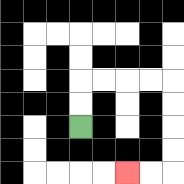{'start': '[3, 5]', 'end': '[5, 7]', 'path_directions': 'U,U,R,R,R,R,D,D,D,D,L,L', 'path_coordinates': '[[3, 5], [3, 4], [3, 3], [4, 3], [5, 3], [6, 3], [7, 3], [7, 4], [7, 5], [7, 6], [7, 7], [6, 7], [5, 7]]'}